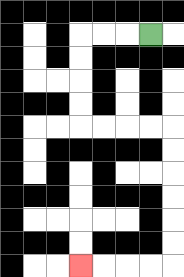{'start': '[6, 1]', 'end': '[3, 11]', 'path_directions': 'L,L,L,D,D,D,D,R,R,R,R,D,D,D,D,D,D,L,L,L,L', 'path_coordinates': '[[6, 1], [5, 1], [4, 1], [3, 1], [3, 2], [3, 3], [3, 4], [3, 5], [4, 5], [5, 5], [6, 5], [7, 5], [7, 6], [7, 7], [7, 8], [7, 9], [7, 10], [7, 11], [6, 11], [5, 11], [4, 11], [3, 11]]'}